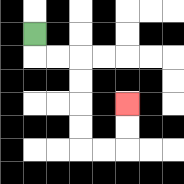{'start': '[1, 1]', 'end': '[5, 4]', 'path_directions': 'D,R,R,D,D,D,D,R,R,U,U', 'path_coordinates': '[[1, 1], [1, 2], [2, 2], [3, 2], [3, 3], [3, 4], [3, 5], [3, 6], [4, 6], [5, 6], [5, 5], [5, 4]]'}